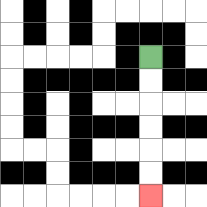{'start': '[6, 2]', 'end': '[6, 8]', 'path_directions': 'D,D,D,D,D,D', 'path_coordinates': '[[6, 2], [6, 3], [6, 4], [6, 5], [6, 6], [6, 7], [6, 8]]'}